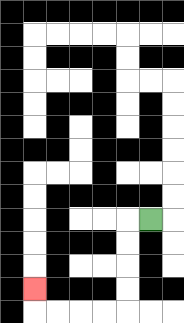{'start': '[6, 9]', 'end': '[1, 12]', 'path_directions': 'L,D,D,D,D,L,L,L,L,U', 'path_coordinates': '[[6, 9], [5, 9], [5, 10], [5, 11], [5, 12], [5, 13], [4, 13], [3, 13], [2, 13], [1, 13], [1, 12]]'}